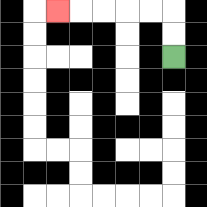{'start': '[7, 2]', 'end': '[2, 0]', 'path_directions': 'U,U,L,L,L,L,L', 'path_coordinates': '[[7, 2], [7, 1], [7, 0], [6, 0], [5, 0], [4, 0], [3, 0], [2, 0]]'}